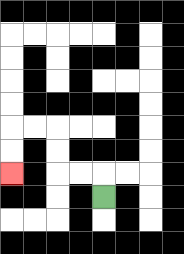{'start': '[4, 8]', 'end': '[0, 7]', 'path_directions': 'U,L,L,U,U,L,L,D,D', 'path_coordinates': '[[4, 8], [4, 7], [3, 7], [2, 7], [2, 6], [2, 5], [1, 5], [0, 5], [0, 6], [0, 7]]'}